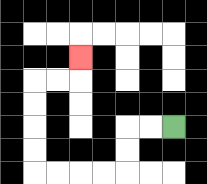{'start': '[7, 5]', 'end': '[3, 2]', 'path_directions': 'L,L,D,D,L,L,L,L,U,U,U,U,R,R,U', 'path_coordinates': '[[7, 5], [6, 5], [5, 5], [5, 6], [5, 7], [4, 7], [3, 7], [2, 7], [1, 7], [1, 6], [1, 5], [1, 4], [1, 3], [2, 3], [3, 3], [3, 2]]'}